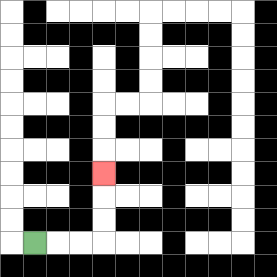{'start': '[1, 10]', 'end': '[4, 7]', 'path_directions': 'R,R,R,U,U,U', 'path_coordinates': '[[1, 10], [2, 10], [3, 10], [4, 10], [4, 9], [4, 8], [4, 7]]'}